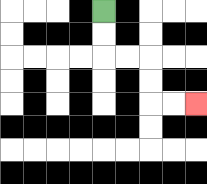{'start': '[4, 0]', 'end': '[8, 4]', 'path_directions': 'D,D,R,R,D,D,R,R', 'path_coordinates': '[[4, 0], [4, 1], [4, 2], [5, 2], [6, 2], [6, 3], [6, 4], [7, 4], [8, 4]]'}